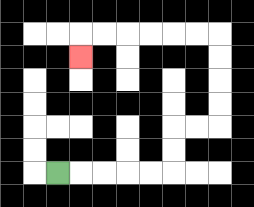{'start': '[2, 7]', 'end': '[3, 2]', 'path_directions': 'R,R,R,R,R,U,U,R,R,U,U,U,U,L,L,L,L,L,L,D', 'path_coordinates': '[[2, 7], [3, 7], [4, 7], [5, 7], [6, 7], [7, 7], [7, 6], [7, 5], [8, 5], [9, 5], [9, 4], [9, 3], [9, 2], [9, 1], [8, 1], [7, 1], [6, 1], [5, 1], [4, 1], [3, 1], [3, 2]]'}